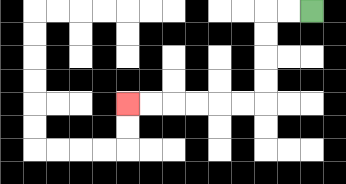{'start': '[13, 0]', 'end': '[5, 4]', 'path_directions': 'L,L,D,D,D,D,L,L,L,L,L,L', 'path_coordinates': '[[13, 0], [12, 0], [11, 0], [11, 1], [11, 2], [11, 3], [11, 4], [10, 4], [9, 4], [8, 4], [7, 4], [6, 4], [5, 4]]'}